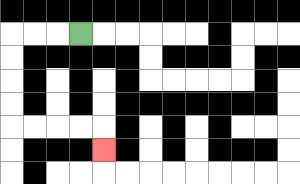{'start': '[3, 1]', 'end': '[4, 6]', 'path_directions': 'L,L,L,D,D,D,D,R,R,R,R,D', 'path_coordinates': '[[3, 1], [2, 1], [1, 1], [0, 1], [0, 2], [0, 3], [0, 4], [0, 5], [1, 5], [2, 5], [3, 5], [4, 5], [4, 6]]'}